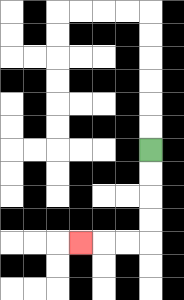{'start': '[6, 6]', 'end': '[3, 10]', 'path_directions': 'D,D,D,D,L,L,L', 'path_coordinates': '[[6, 6], [6, 7], [6, 8], [6, 9], [6, 10], [5, 10], [4, 10], [3, 10]]'}